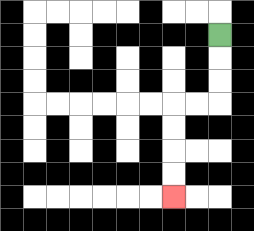{'start': '[9, 1]', 'end': '[7, 8]', 'path_directions': 'D,D,D,L,L,D,D,D,D', 'path_coordinates': '[[9, 1], [9, 2], [9, 3], [9, 4], [8, 4], [7, 4], [7, 5], [7, 6], [7, 7], [7, 8]]'}